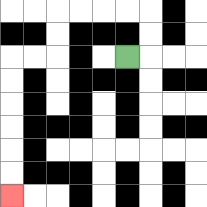{'start': '[5, 2]', 'end': '[0, 8]', 'path_directions': 'R,U,U,L,L,L,L,D,D,L,L,D,D,D,D,D,D', 'path_coordinates': '[[5, 2], [6, 2], [6, 1], [6, 0], [5, 0], [4, 0], [3, 0], [2, 0], [2, 1], [2, 2], [1, 2], [0, 2], [0, 3], [0, 4], [0, 5], [0, 6], [0, 7], [0, 8]]'}